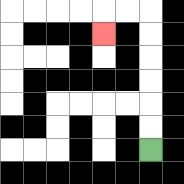{'start': '[6, 6]', 'end': '[4, 1]', 'path_directions': 'U,U,U,U,U,U,L,L,D', 'path_coordinates': '[[6, 6], [6, 5], [6, 4], [6, 3], [6, 2], [6, 1], [6, 0], [5, 0], [4, 0], [4, 1]]'}